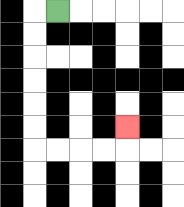{'start': '[2, 0]', 'end': '[5, 5]', 'path_directions': 'L,D,D,D,D,D,D,R,R,R,R,U', 'path_coordinates': '[[2, 0], [1, 0], [1, 1], [1, 2], [1, 3], [1, 4], [1, 5], [1, 6], [2, 6], [3, 6], [4, 6], [5, 6], [5, 5]]'}